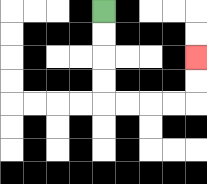{'start': '[4, 0]', 'end': '[8, 2]', 'path_directions': 'D,D,D,D,R,R,R,R,U,U', 'path_coordinates': '[[4, 0], [4, 1], [4, 2], [4, 3], [4, 4], [5, 4], [6, 4], [7, 4], [8, 4], [8, 3], [8, 2]]'}